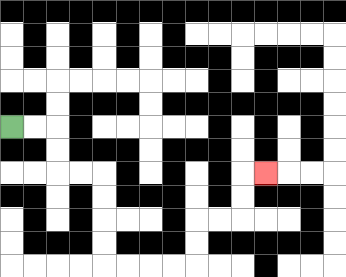{'start': '[0, 5]', 'end': '[11, 7]', 'path_directions': 'R,R,D,D,R,R,D,D,D,D,R,R,R,R,U,U,R,R,U,U,R', 'path_coordinates': '[[0, 5], [1, 5], [2, 5], [2, 6], [2, 7], [3, 7], [4, 7], [4, 8], [4, 9], [4, 10], [4, 11], [5, 11], [6, 11], [7, 11], [8, 11], [8, 10], [8, 9], [9, 9], [10, 9], [10, 8], [10, 7], [11, 7]]'}